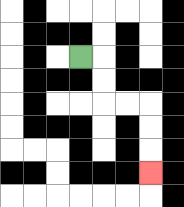{'start': '[3, 2]', 'end': '[6, 7]', 'path_directions': 'R,D,D,R,R,D,D,D', 'path_coordinates': '[[3, 2], [4, 2], [4, 3], [4, 4], [5, 4], [6, 4], [6, 5], [6, 6], [6, 7]]'}